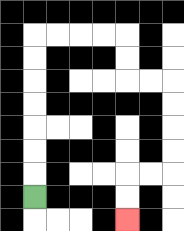{'start': '[1, 8]', 'end': '[5, 9]', 'path_directions': 'U,U,U,U,U,U,U,R,R,R,R,D,D,R,R,D,D,D,D,L,L,D,D', 'path_coordinates': '[[1, 8], [1, 7], [1, 6], [1, 5], [1, 4], [1, 3], [1, 2], [1, 1], [2, 1], [3, 1], [4, 1], [5, 1], [5, 2], [5, 3], [6, 3], [7, 3], [7, 4], [7, 5], [7, 6], [7, 7], [6, 7], [5, 7], [5, 8], [5, 9]]'}